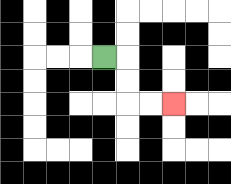{'start': '[4, 2]', 'end': '[7, 4]', 'path_directions': 'R,D,D,R,R', 'path_coordinates': '[[4, 2], [5, 2], [5, 3], [5, 4], [6, 4], [7, 4]]'}